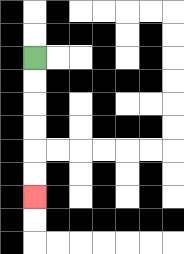{'start': '[1, 2]', 'end': '[1, 8]', 'path_directions': 'D,D,D,D,D,D', 'path_coordinates': '[[1, 2], [1, 3], [1, 4], [1, 5], [1, 6], [1, 7], [1, 8]]'}